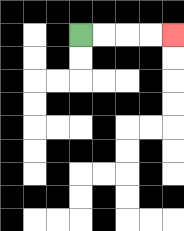{'start': '[3, 1]', 'end': '[7, 1]', 'path_directions': 'R,R,R,R', 'path_coordinates': '[[3, 1], [4, 1], [5, 1], [6, 1], [7, 1]]'}